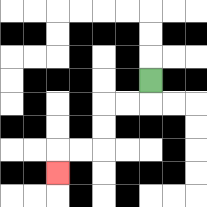{'start': '[6, 3]', 'end': '[2, 7]', 'path_directions': 'D,L,L,D,D,L,L,D', 'path_coordinates': '[[6, 3], [6, 4], [5, 4], [4, 4], [4, 5], [4, 6], [3, 6], [2, 6], [2, 7]]'}